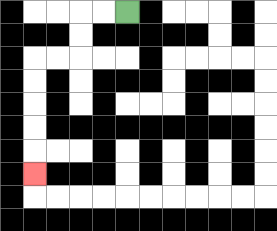{'start': '[5, 0]', 'end': '[1, 7]', 'path_directions': 'L,L,D,D,L,L,D,D,D,D,D', 'path_coordinates': '[[5, 0], [4, 0], [3, 0], [3, 1], [3, 2], [2, 2], [1, 2], [1, 3], [1, 4], [1, 5], [1, 6], [1, 7]]'}